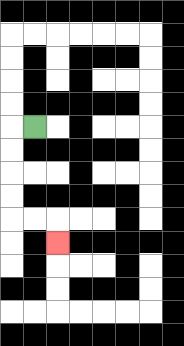{'start': '[1, 5]', 'end': '[2, 10]', 'path_directions': 'L,D,D,D,D,R,R,D', 'path_coordinates': '[[1, 5], [0, 5], [0, 6], [0, 7], [0, 8], [0, 9], [1, 9], [2, 9], [2, 10]]'}